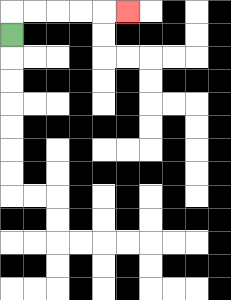{'start': '[0, 1]', 'end': '[5, 0]', 'path_directions': 'U,R,R,R,R,R', 'path_coordinates': '[[0, 1], [0, 0], [1, 0], [2, 0], [3, 0], [4, 0], [5, 0]]'}